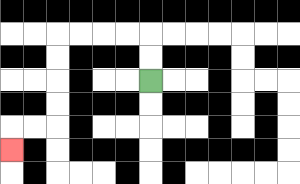{'start': '[6, 3]', 'end': '[0, 6]', 'path_directions': 'U,U,L,L,L,L,D,D,D,D,L,L,D', 'path_coordinates': '[[6, 3], [6, 2], [6, 1], [5, 1], [4, 1], [3, 1], [2, 1], [2, 2], [2, 3], [2, 4], [2, 5], [1, 5], [0, 5], [0, 6]]'}